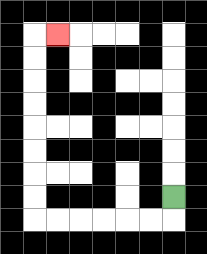{'start': '[7, 8]', 'end': '[2, 1]', 'path_directions': 'D,L,L,L,L,L,L,U,U,U,U,U,U,U,U,R', 'path_coordinates': '[[7, 8], [7, 9], [6, 9], [5, 9], [4, 9], [3, 9], [2, 9], [1, 9], [1, 8], [1, 7], [1, 6], [1, 5], [1, 4], [1, 3], [1, 2], [1, 1], [2, 1]]'}